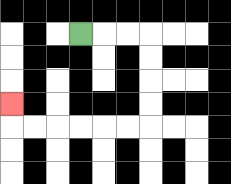{'start': '[3, 1]', 'end': '[0, 4]', 'path_directions': 'R,R,R,D,D,D,D,L,L,L,L,L,L,U', 'path_coordinates': '[[3, 1], [4, 1], [5, 1], [6, 1], [6, 2], [6, 3], [6, 4], [6, 5], [5, 5], [4, 5], [3, 5], [2, 5], [1, 5], [0, 5], [0, 4]]'}